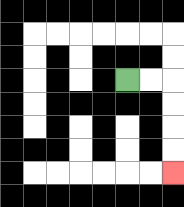{'start': '[5, 3]', 'end': '[7, 7]', 'path_directions': 'R,R,D,D,D,D', 'path_coordinates': '[[5, 3], [6, 3], [7, 3], [7, 4], [7, 5], [7, 6], [7, 7]]'}